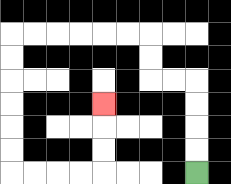{'start': '[8, 7]', 'end': '[4, 4]', 'path_directions': 'U,U,U,U,L,L,U,U,L,L,L,L,L,L,D,D,D,D,D,D,R,R,R,R,U,U,U', 'path_coordinates': '[[8, 7], [8, 6], [8, 5], [8, 4], [8, 3], [7, 3], [6, 3], [6, 2], [6, 1], [5, 1], [4, 1], [3, 1], [2, 1], [1, 1], [0, 1], [0, 2], [0, 3], [0, 4], [0, 5], [0, 6], [0, 7], [1, 7], [2, 7], [3, 7], [4, 7], [4, 6], [4, 5], [4, 4]]'}